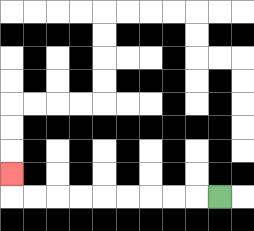{'start': '[9, 8]', 'end': '[0, 7]', 'path_directions': 'L,L,L,L,L,L,L,L,L,U', 'path_coordinates': '[[9, 8], [8, 8], [7, 8], [6, 8], [5, 8], [4, 8], [3, 8], [2, 8], [1, 8], [0, 8], [0, 7]]'}